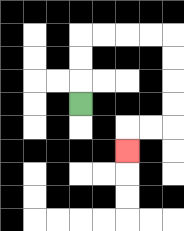{'start': '[3, 4]', 'end': '[5, 6]', 'path_directions': 'U,U,U,R,R,R,R,D,D,D,D,L,L,D', 'path_coordinates': '[[3, 4], [3, 3], [3, 2], [3, 1], [4, 1], [5, 1], [6, 1], [7, 1], [7, 2], [7, 3], [7, 4], [7, 5], [6, 5], [5, 5], [5, 6]]'}